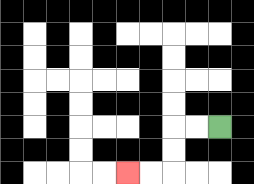{'start': '[9, 5]', 'end': '[5, 7]', 'path_directions': 'L,L,D,D,L,L', 'path_coordinates': '[[9, 5], [8, 5], [7, 5], [7, 6], [7, 7], [6, 7], [5, 7]]'}